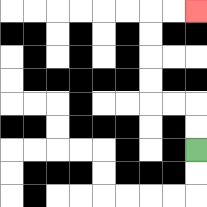{'start': '[8, 6]', 'end': '[8, 0]', 'path_directions': 'U,U,L,L,U,U,U,U,R,R', 'path_coordinates': '[[8, 6], [8, 5], [8, 4], [7, 4], [6, 4], [6, 3], [6, 2], [6, 1], [6, 0], [7, 0], [8, 0]]'}